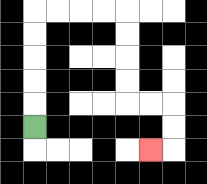{'start': '[1, 5]', 'end': '[6, 6]', 'path_directions': 'U,U,U,U,U,R,R,R,R,D,D,D,D,R,R,D,D,L', 'path_coordinates': '[[1, 5], [1, 4], [1, 3], [1, 2], [1, 1], [1, 0], [2, 0], [3, 0], [4, 0], [5, 0], [5, 1], [5, 2], [5, 3], [5, 4], [6, 4], [7, 4], [7, 5], [7, 6], [6, 6]]'}